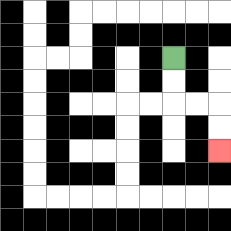{'start': '[7, 2]', 'end': '[9, 6]', 'path_directions': 'D,D,R,R,D,D', 'path_coordinates': '[[7, 2], [7, 3], [7, 4], [8, 4], [9, 4], [9, 5], [9, 6]]'}